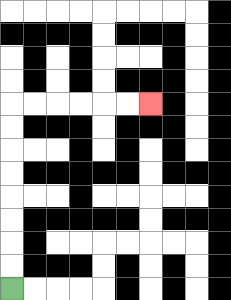{'start': '[0, 12]', 'end': '[6, 4]', 'path_directions': 'U,U,U,U,U,U,U,U,R,R,R,R,R,R', 'path_coordinates': '[[0, 12], [0, 11], [0, 10], [0, 9], [0, 8], [0, 7], [0, 6], [0, 5], [0, 4], [1, 4], [2, 4], [3, 4], [4, 4], [5, 4], [6, 4]]'}